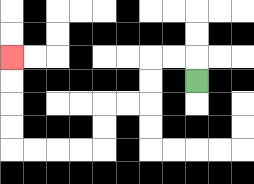{'start': '[8, 3]', 'end': '[0, 2]', 'path_directions': 'U,L,L,D,D,L,L,D,D,L,L,L,L,U,U,U,U', 'path_coordinates': '[[8, 3], [8, 2], [7, 2], [6, 2], [6, 3], [6, 4], [5, 4], [4, 4], [4, 5], [4, 6], [3, 6], [2, 6], [1, 6], [0, 6], [0, 5], [0, 4], [0, 3], [0, 2]]'}